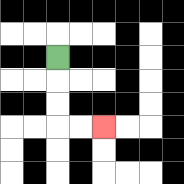{'start': '[2, 2]', 'end': '[4, 5]', 'path_directions': 'D,D,D,R,R', 'path_coordinates': '[[2, 2], [2, 3], [2, 4], [2, 5], [3, 5], [4, 5]]'}